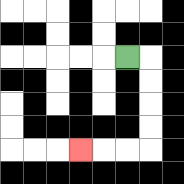{'start': '[5, 2]', 'end': '[3, 6]', 'path_directions': 'R,D,D,D,D,L,L,L', 'path_coordinates': '[[5, 2], [6, 2], [6, 3], [6, 4], [6, 5], [6, 6], [5, 6], [4, 6], [3, 6]]'}